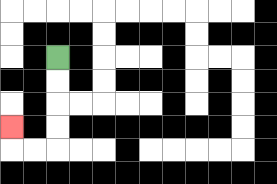{'start': '[2, 2]', 'end': '[0, 5]', 'path_directions': 'D,D,D,D,L,L,U', 'path_coordinates': '[[2, 2], [2, 3], [2, 4], [2, 5], [2, 6], [1, 6], [0, 6], [0, 5]]'}